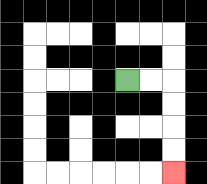{'start': '[5, 3]', 'end': '[7, 7]', 'path_directions': 'R,R,D,D,D,D', 'path_coordinates': '[[5, 3], [6, 3], [7, 3], [7, 4], [7, 5], [7, 6], [7, 7]]'}